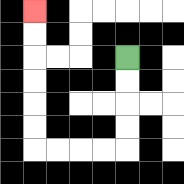{'start': '[5, 2]', 'end': '[1, 0]', 'path_directions': 'D,D,D,D,L,L,L,L,U,U,U,U,U,U', 'path_coordinates': '[[5, 2], [5, 3], [5, 4], [5, 5], [5, 6], [4, 6], [3, 6], [2, 6], [1, 6], [1, 5], [1, 4], [1, 3], [1, 2], [1, 1], [1, 0]]'}